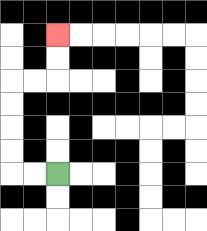{'start': '[2, 7]', 'end': '[2, 1]', 'path_directions': 'L,L,U,U,U,U,R,R,U,U', 'path_coordinates': '[[2, 7], [1, 7], [0, 7], [0, 6], [0, 5], [0, 4], [0, 3], [1, 3], [2, 3], [2, 2], [2, 1]]'}